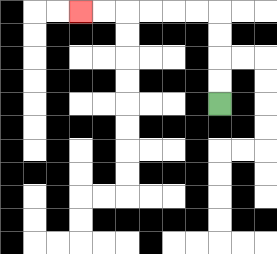{'start': '[9, 4]', 'end': '[3, 0]', 'path_directions': 'U,U,U,U,L,L,L,L,L,L', 'path_coordinates': '[[9, 4], [9, 3], [9, 2], [9, 1], [9, 0], [8, 0], [7, 0], [6, 0], [5, 0], [4, 0], [3, 0]]'}